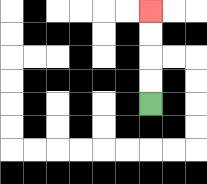{'start': '[6, 4]', 'end': '[6, 0]', 'path_directions': 'U,U,U,U', 'path_coordinates': '[[6, 4], [6, 3], [6, 2], [6, 1], [6, 0]]'}